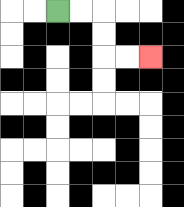{'start': '[2, 0]', 'end': '[6, 2]', 'path_directions': 'R,R,D,D,R,R', 'path_coordinates': '[[2, 0], [3, 0], [4, 0], [4, 1], [4, 2], [5, 2], [6, 2]]'}